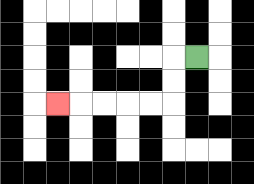{'start': '[8, 2]', 'end': '[2, 4]', 'path_directions': 'L,D,D,L,L,L,L,L', 'path_coordinates': '[[8, 2], [7, 2], [7, 3], [7, 4], [6, 4], [5, 4], [4, 4], [3, 4], [2, 4]]'}